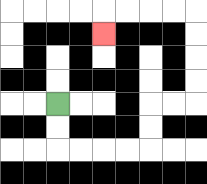{'start': '[2, 4]', 'end': '[4, 1]', 'path_directions': 'D,D,R,R,R,R,U,U,R,R,U,U,U,U,L,L,L,L,D', 'path_coordinates': '[[2, 4], [2, 5], [2, 6], [3, 6], [4, 6], [5, 6], [6, 6], [6, 5], [6, 4], [7, 4], [8, 4], [8, 3], [8, 2], [8, 1], [8, 0], [7, 0], [6, 0], [5, 0], [4, 0], [4, 1]]'}